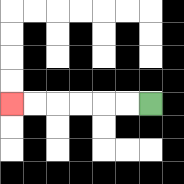{'start': '[6, 4]', 'end': '[0, 4]', 'path_directions': 'L,L,L,L,L,L', 'path_coordinates': '[[6, 4], [5, 4], [4, 4], [3, 4], [2, 4], [1, 4], [0, 4]]'}